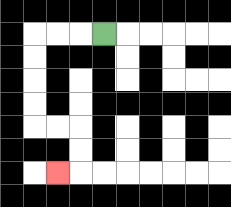{'start': '[4, 1]', 'end': '[2, 7]', 'path_directions': 'L,L,L,D,D,D,D,R,R,D,D,L', 'path_coordinates': '[[4, 1], [3, 1], [2, 1], [1, 1], [1, 2], [1, 3], [1, 4], [1, 5], [2, 5], [3, 5], [3, 6], [3, 7], [2, 7]]'}